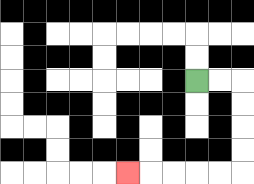{'start': '[8, 3]', 'end': '[5, 7]', 'path_directions': 'R,R,D,D,D,D,L,L,L,L,L', 'path_coordinates': '[[8, 3], [9, 3], [10, 3], [10, 4], [10, 5], [10, 6], [10, 7], [9, 7], [8, 7], [7, 7], [6, 7], [5, 7]]'}